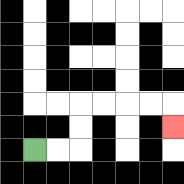{'start': '[1, 6]', 'end': '[7, 5]', 'path_directions': 'R,R,U,U,R,R,R,R,D', 'path_coordinates': '[[1, 6], [2, 6], [3, 6], [3, 5], [3, 4], [4, 4], [5, 4], [6, 4], [7, 4], [7, 5]]'}